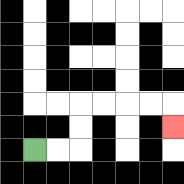{'start': '[1, 6]', 'end': '[7, 5]', 'path_directions': 'R,R,U,U,R,R,R,R,D', 'path_coordinates': '[[1, 6], [2, 6], [3, 6], [3, 5], [3, 4], [4, 4], [5, 4], [6, 4], [7, 4], [7, 5]]'}